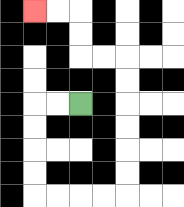{'start': '[3, 4]', 'end': '[1, 0]', 'path_directions': 'L,L,D,D,D,D,R,R,R,R,U,U,U,U,U,U,L,L,U,U,L,L', 'path_coordinates': '[[3, 4], [2, 4], [1, 4], [1, 5], [1, 6], [1, 7], [1, 8], [2, 8], [3, 8], [4, 8], [5, 8], [5, 7], [5, 6], [5, 5], [5, 4], [5, 3], [5, 2], [4, 2], [3, 2], [3, 1], [3, 0], [2, 0], [1, 0]]'}